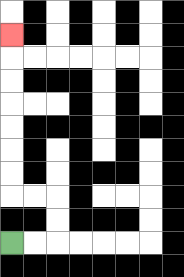{'start': '[0, 10]', 'end': '[0, 1]', 'path_directions': 'R,R,U,U,L,L,U,U,U,U,U,U,U', 'path_coordinates': '[[0, 10], [1, 10], [2, 10], [2, 9], [2, 8], [1, 8], [0, 8], [0, 7], [0, 6], [0, 5], [0, 4], [0, 3], [0, 2], [0, 1]]'}